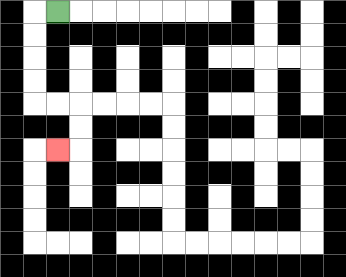{'start': '[2, 0]', 'end': '[2, 6]', 'path_directions': 'L,D,D,D,D,R,R,D,D,L', 'path_coordinates': '[[2, 0], [1, 0], [1, 1], [1, 2], [1, 3], [1, 4], [2, 4], [3, 4], [3, 5], [3, 6], [2, 6]]'}